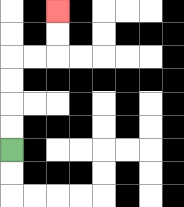{'start': '[0, 6]', 'end': '[2, 0]', 'path_directions': 'U,U,U,U,R,R,U,U', 'path_coordinates': '[[0, 6], [0, 5], [0, 4], [0, 3], [0, 2], [1, 2], [2, 2], [2, 1], [2, 0]]'}